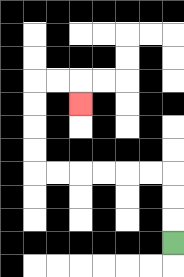{'start': '[7, 10]', 'end': '[3, 4]', 'path_directions': 'U,U,U,L,L,L,L,L,L,U,U,U,U,R,R,D', 'path_coordinates': '[[7, 10], [7, 9], [7, 8], [7, 7], [6, 7], [5, 7], [4, 7], [3, 7], [2, 7], [1, 7], [1, 6], [1, 5], [1, 4], [1, 3], [2, 3], [3, 3], [3, 4]]'}